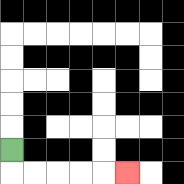{'start': '[0, 6]', 'end': '[5, 7]', 'path_directions': 'D,R,R,R,R,R', 'path_coordinates': '[[0, 6], [0, 7], [1, 7], [2, 7], [3, 7], [4, 7], [5, 7]]'}